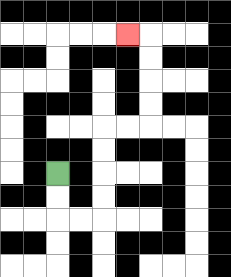{'start': '[2, 7]', 'end': '[5, 1]', 'path_directions': 'D,D,R,R,U,U,U,U,R,R,U,U,U,U,L', 'path_coordinates': '[[2, 7], [2, 8], [2, 9], [3, 9], [4, 9], [4, 8], [4, 7], [4, 6], [4, 5], [5, 5], [6, 5], [6, 4], [6, 3], [6, 2], [6, 1], [5, 1]]'}